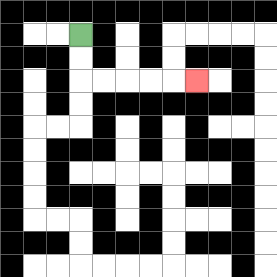{'start': '[3, 1]', 'end': '[8, 3]', 'path_directions': 'D,D,R,R,R,R,R', 'path_coordinates': '[[3, 1], [3, 2], [3, 3], [4, 3], [5, 3], [6, 3], [7, 3], [8, 3]]'}